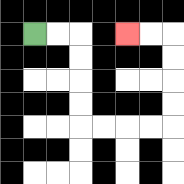{'start': '[1, 1]', 'end': '[5, 1]', 'path_directions': 'R,R,D,D,D,D,R,R,R,R,U,U,U,U,L,L', 'path_coordinates': '[[1, 1], [2, 1], [3, 1], [3, 2], [3, 3], [3, 4], [3, 5], [4, 5], [5, 5], [6, 5], [7, 5], [7, 4], [7, 3], [7, 2], [7, 1], [6, 1], [5, 1]]'}